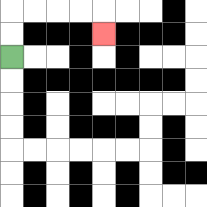{'start': '[0, 2]', 'end': '[4, 1]', 'path_directions': 'U,U,R,R,R,R,D', 'path_coordinates': '[[0, 2], [0, 1], [0, 0], [1, 0], [2, 0], [3, 0], [4, 0], [4, 1]]'}